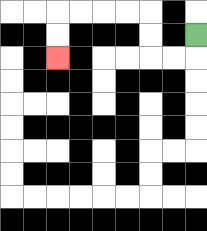{'start': '[8, 1]', 'end': '[2, 2]', 'path_directions': 'D,L,L,U,U,L,L,L,L,D,D', 'path_coordinates': '[[8, 1], [8, 2], [7, 2], [6, 2], [6, 1], [6, 0], [5, 0], [4, 0], [3, 0], [2, 0], [2, 1], [2, 2]]'}